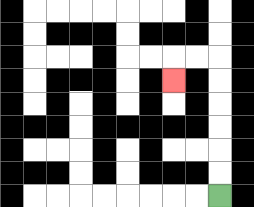{'start': '[9, 8]', 'end': '[7, 3]', 'path_directions': 'U,U,U,U,U,U,L,L,D', 'path_coordinates': '[[9, 8], [9, 7], [9, 6], [9, 5], [9, 4], [9, 3], [9, 2], [8, 2], [7, 2], [7, 3]]'}